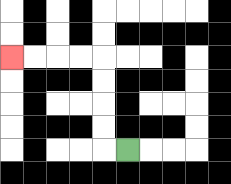{'start': '[5, 6]', 'end': '[0, 2]', 'path_directions': 'L,U,U,U,U,L,L,L,L', 'path_coordinates': '[[5, 6], [4, 6], [4, 5], [4, 4], [4, 3], [4, 2], [3, 2], [2, 2], [1, 2], [0, 2]]'}